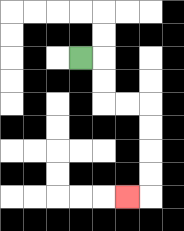{'start': '[3, 2]', 'end': '[5, 8]', 'path_directions': 'R,D,D,R,R,D,D,D,D,L', 'path_coordinates': '[[3, 2], [4, 2], [4, 3], [4, 4], [5, 4], [6, 4], [6, 5], [6, 6], [6, 7], [6, 8], [5, 8]]'}